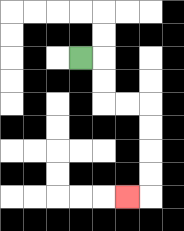{'start': '[3, 2]', 'end': '[5, 8]', 'path_directions': 'R,D,D,R,R,D,D,D,D,L', 'path_coordinates': '[[3, 2], [4, 2], [4, 3], [4, 4], [5, 4], [6, 4], [6, 5], [6, 6], [6, 7], [6, 8], [5, 8]]'}